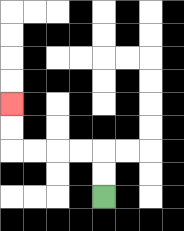{'start': '[4, 8]', 'end': '[0, 4]', 'path_directions': 'U,U,L,L,L,L,U,U', 'path_coordinates': '[[4, 8], [4, 7], [4, 6], [3, 6], [2, 6], [1, 6], [0, 6], [0, 5], [0, 4]]'}